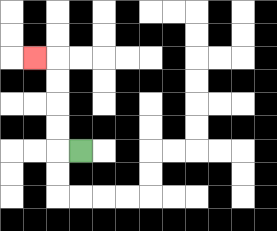{'start': '[3, 6]', 'end': '[1, 2]', 'path_directions': 'L,U,U,U,U,L', 'path_coordinates': '[[3, 6], [2, 6], [2, 5], [2, 4], [2, 3], [2, 2], [1, 2]]'}